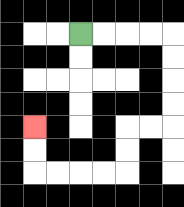{'start': '[3, 1]', 'end': '[1, 5]', 'path_directions': 'R,R,R,R,D,D,D,D,L,L,D,D,L,L,L,L,U,U', 'path_coordinates': '[[3, 1], [4, 1], [5, 1], [6, 1], [7, 1], [7, 2], [7, 3], [7, 4], [7, 5], [6, 5], [5, 5], [5, 6], [5, 7], [4, 7], [3, 7], [2, 7], [1, 7], [1, 6], [1, 5]]'}